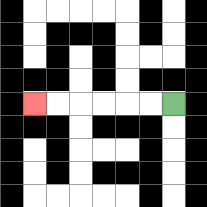{'start': '[7, 4]', 'end': '[1, 4]', 'path_directions': 'L,L,L,L,L,L', 'path_coordinates': '[[7, 4], [6, 4], [5, 4], [4, 4], [3, 4], [2, 4], [1, 4]]'}